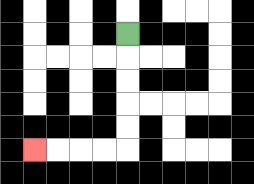{'start': '[5, 1]', 'end': '[1, 6]', 'path_directions': 'D,D,D,D,D,L,L,L,L', 'path_coordinates': '[[5, 1], [5, 2], [5, 3], [5, 4], [5, 5], [5, 6], [4, 6], [3, 6], [2, 6], [1, 6]]'}